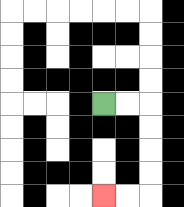{'start': '[4, 4]', 'end': '[4, 8]', 'path_directions': 'R,R,D,D,D,D,L,L', 'path_coordinates': '[[4, 4], [5, 4], [6, 4], [6, 5], [6, 6], [6, 7], [6, 8], [5, 8], [4, 8]]'}